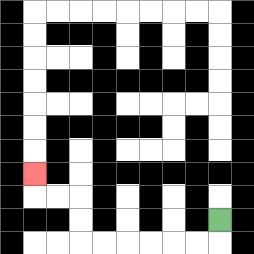{'start': '[9, 9]', 'end': '[1, 7]', 'path_directions': 'D,L,L,L,L,L,L,U,U,L,L,U', 'path_coordinates': '[[9, 9], [9, 10], [8, 10], [7, 10], [6, 10], [5, 10], [4, 10], [3, 10], [3, 9], [3, 8], [2, 8], [1, 8], [1, 7]]'}